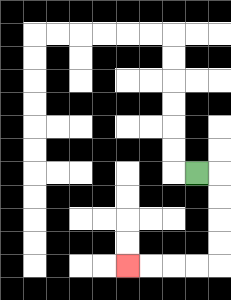{'start': '[8, 7]', 'end': '[5, 11]', 'path_directions': 'R,D,D,D,D,L,L,L,L', 'path_coordinates': '[[8, 7], [9, 7], [9, 8], [9, 9], [9, 10], [9, 11], [8, 11], [7, 11], [6, 11], [5, 11]]'}